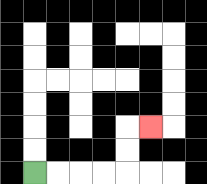{'start': '[1, 7]', 'end': '[6, 5]', 'path_directions': 'R,R,R,R,U,U,R', 'path_coordinates': '[[1, 7], [2, 7], [3, 7], [4, 7], [5, 7], [5, 6], [5, 5], [6, 5]]'}